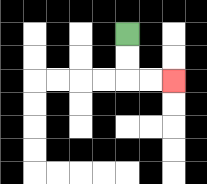{'start': '[5, 1]', 'end': '[7, 3]', 'path_directions': 'D,D,R,R', 'path_coordinates': '[[5, 1], [5, 2], [5, 3], [6, 3], [7, 3]]'}